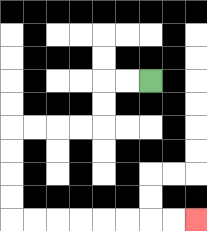{'start': '[6, 3]', 'end': '[8, 9]', 'path_directions': 'L,L,D,D,L,L,L,L,D,D,D,D,R,R,R,R,R,R,R,R', 'path_coordinates': '[[6, 3], [5, 3], [4, 3], [4, 4], [4, 5], [3, 5], [2, 5], [1, 5], [0, 5], [0, 6], [0, 7], [0, 8], [0, 9], [1, 9], [2, 9], [3, 9], [4, 9], [5, 9], [6, 9], [7, 9], [8, 9]]'}